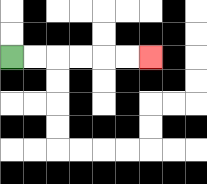{'start': '[0, 2]', 'end': '[6, 2]', 'path_directions': 'R,R,R,R,R,R', 'path_coordinates': '[[0, 2], [1, 2], [2, 2], [3, 2], [4, 2], [5, 2], [6, 2]]'}